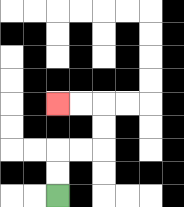{'start': '[2, 8]', 'end': '[2, 4]', 'path_directions': 'U,U,R,R,U,U,L,L', 'path_coordinates': '[[2, 8], [2, 7], [2, 6], [3, 6], [4, 6], [4, 5], [4, 4], [3, 4], [2, 4]]'}